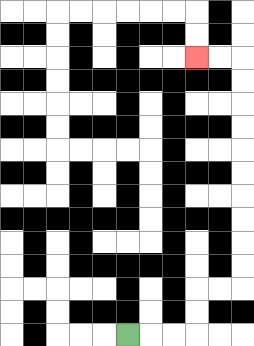{'start': '[5, 14]', 'end': '[8, 2]', 'path_directions': 'R,R,R,U,U,R,R,U,U,U,U,U,U,U,U,U,U,L,L', 'path_coordinates': '[[5, 14], [6, 14], [7, 14], [8, 14], [8, 13], [8, 12], [9, 12], [10, 12], [10, 11], [10, 10], [10, 9], [10, 8], [10, 7], [10, 6], [10, 5], [10, 4], [10, 3], [10, 2], [9, 2], [8, 2]]'}